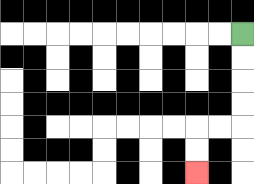{'start': '[10, 1]', 'end': '[8, 7]', 'path_directions': 'D,D,D,D,L,L,D,D', 'path_coordinates': '[[10, 1], [10, 2], [10, 3], [10, 4], [10, 5], [9, 5], [8, 5], [8, 6], [8, 7]]'}